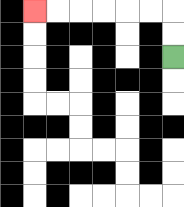{'start': '[7, 2]', 'end': '[1, 0]', 'path_directions': 'U,U,L,L,L,L,L,L', 'path_coordinates': '[[7, 2], [7, 1], [7, 0], [6, 0], [5, 0], [4, 0], [3, 0], [2, 0], [1, 0]]'}